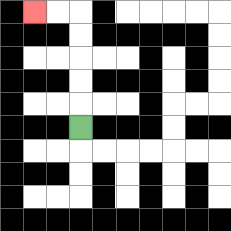{'start': '[3, 5]', 'end': '[1, 0]', 'path_directions': 'U,U,U,U,U,L,L', 'path_coordinates': '[[3, 5], [3, 4], [3, 3], [3, 2], [3, 1], [3, 0], [2, 0], [1, 0]]'}